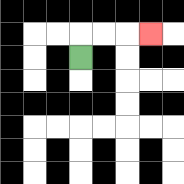{'start': '[3, 2]', 'end': '[6, 1]', 'path_directions': 'U,R,R,R', 'path_coordinates': '[[3, 2], [3, 1], [4, 1], [5, 1], [6, 1]]'}